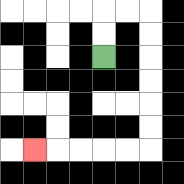{'start': '[4, 2]', 'end': '[1, 6]', 'path_directions': 'U,U,R,R,D,D,D,D,D,D,L,L,L,L,L', 'path_coordinates': '[[4, 2], [4, 1], [4, 0], [5, 0], [6, 0], [6, 1], [6, 2], [6, 3], [6, 4], [6, 5], [6, 6], [5, 6], [4, 6], [3, 6], [2, 6], [1, 6]]'}